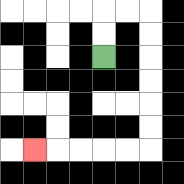{'start': '[4, 2]', 'end': '[1, 6]', 'path_directions': 'U,U,R,R,D,D,D,D,D,D,L,L,L,L,L', 'path_coordinates': '[[4, 2], [4, 1], [4, 0], [5, 0], [6, 0], [6, 1], [6, 2], [6, 3], [6, 4], [6, 5], [6, 6], [5, 6], [4, 6], [3, 6], [2, 6], [1, 6]]'}